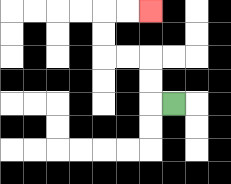{'start': '[7, 4]', 'end': '[6, 0]', 'path_directions': 'L,U,U,L,L,U,U,R,R', 'path_coordinates': '[[7, 4], [6, 4], [6, 3], [6, 2], [5, 2], [4, 2], [4, 1], [4, 0], [5, 0], [6, 0]]'}